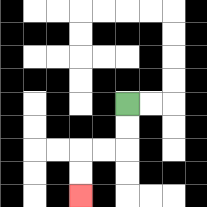{'start': '[5, 4]', 'end': '[3, 8]', 'path_directions': 'D,D,L,L,D,D', 'path_coordinates': '[[5, 4], [5, 5], [5, 6], [4, 6], [3, 6], [3, 7], [3, 8]]'}